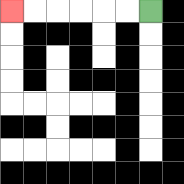{'start': '[6, 0]', 'end': '[0, 0]', 'path_directions': 'L,L,L,L,L,L', 'path_coordinates': '[[6, 0], [5, 0], [4, 0], [3, 0], [2, 0], [1, 0], [0, 0]]'}